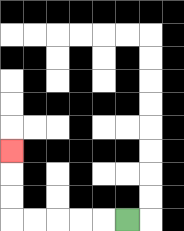{'start': '[5, 9]', 'end': '[0, 6]', 'path_directions': 'L,L,L,L,L,U,U,U', 'path_coordinates': '[[5, 9], [4, 9], [3, 9], [2, 9], [1, 9], [0, 9], [0, 8], [0, 7], [0, 6]]'}